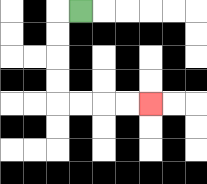{'start': '[3, 0]', 'end': '[6, 4]', 'path_directions': 'L,D,D,D,D,R,R,R,R', 'path_coordinates': '[[3, 0], [2, 0], [2, 1], [2, 2], [2, 3], [2, 4], [3, 4], [4, 4], [5, 4], [6, 4]]'}